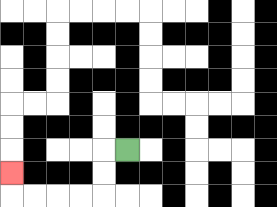{'start': '[5, 6]', 'end': '[0, 7]', 'path_directions': 'L,D,D,L,L,L,L,U', 'path_coordinates': '[[5, 6], [4, 6], [4, 7], [4, 8], [3, 8], [2, 8], [1, 8], [0, 8], [0, 7]]'}